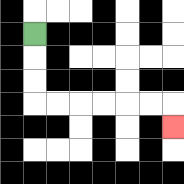{'start': '[1, 1]', 'end': '[7, 5]', 'path_directions': 'D,D,D,R,R,R,R,R,R,D', 'path_coordinates': '[[1, 1], [1, 2], [1, 3], [1, 4], [2, 4], [3, 4], [4, 4], [5, 4], [6, 4], [7, 4], [7, 5]]'}